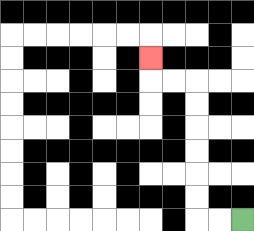{'start': '[10, 9]', 'end': '[6, 2]', 'path_directions': 'L,L,U,U,U,U,U,U,L,L,U', 'path_coordinates': '[[10, 9], [9, 9], [8, 9], [8, 8], [8, 7], [8, 6], [8, 5], [8, 4], [8, 3], [7, 3], [6, 3], [6, 2]]'}